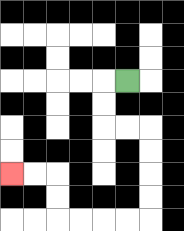{'start': '[5, 3]', 'end': '[0, 7]', 'path_directions': 'L,D,D,R,R,D,D,D,D,L,L,L,L,U,U,L,L', 'path_coordinates': '[[5, 3], [4, 3], [4, 4], [4, 5], [5, 5], [6, 5], [6, 6], [6, 7], [6, 8], [6, 9], [5, 9], [4, 9], [3, 9], [2, 9], [2, 8], [2, 7], [1, 7], [0, 7]]'}